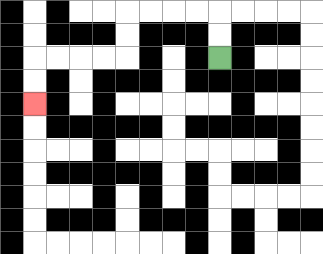{'start': '[9, 2]', 'end': '[1, 4]', 'path_directions': 'U,U,L,L,L,L,D,D,L,L,L,L,D,D', 'path_coordinates': '[[9, 2], [9, 1], [9, 0], [8, 0], [7, 0], [6, 0], [5, 0], [5, 1], [5, 2], [4, 2], [3, 2], [2, 2], [1, 2], [1, 3], [1, 4]]'}